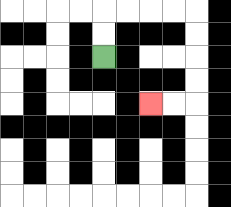{'start': '[4, 2]', 'end': '[6, 4]', 'path_directions': 'U,U,R,R,R,R,D,D,D,D,L,L', 'path_coordinates': '[[4, 2], [4, 1], [4, 0], [5, 0], [6, 0], [7, 0], [8, 0], [8, 1], [8, 2], [8, 3], [8, 4], [7, 4], [6, 4]]'}